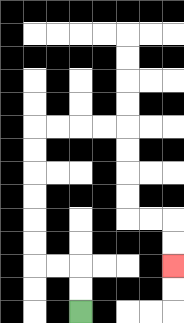{'start': '[3, 13]', 'end': '[7, 11]', 'path_directions': 'U,U,L,L,U,U,U,U,U,U,R,R,R,R,D,D,D,D,R,R,D,D', 'path_coordinates': '[[3, 13], [3, 12], [3, 11], [2, 11], [1, 11], [1, 10], [1, 9], [1, 8], [1, 7], [1, 6], [1, 5], [2, 5], [3, 5], [4, 5], [5, 5], [5, 6], [5, 7], [5, 8], [5, 9], [6, 9], [7, 9], [7, 10], [7, 11]]'}